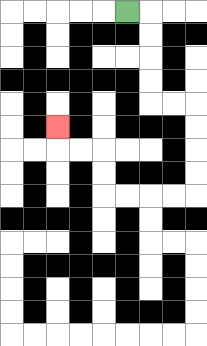{'start': '[5, 0]', 'end': '[2, 5]', 'path_directions': 'R,D,D,D,D,R,R,D,D,D,D,L,L,L,L,U,U,L,L,U', 'path_coordinates': '[[5, 0], [6, 0], [6, 1], [6, 2], [6, 3], [6, 4], [7, 4], [8, 4], [8, 5], [8, 6], [8, 7], [8, 8], [7, 8], [6, 8], [5, 8], [4, 8], [4, 7], [4, 6], [3, 6], [2, 6], [2, 5]]'}